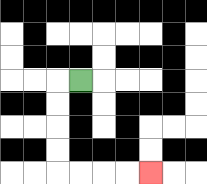{'start': '[3, 3]', 'end': '[6, 7]', 'path_directions': 'L,D,D,D,D,R,R,R,R', 'path_coordinates': '[[3, 3], [2, 3], [2, 4], [2, 5], [2, 6], [2, 7], [3, 7], [4, 7], [5, 7], [6, 7]]'}